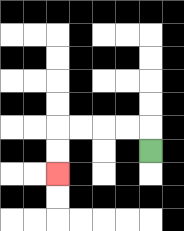{'start': '[6, 6]', 'end': '[2, 7]', 'path_directions': 'U,L,L,L,L,D,D', 'path_coordinates': '[[6, 6], [6, 5], [5, 5], [4, 5], [3, 5], [2, 5], [2, 6], [2, 7]]'}